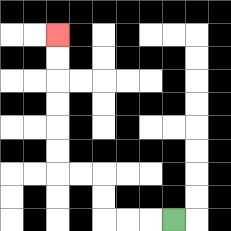{'start': '[7, 9]', 'end': '[2, 1]', 'path_directions': 'L,L,L,U,U,L,L,U,U,U,U,U,U', 'path_coordinates': '[[7, 9], [6, 9], [5, 9], [4, 9], [4, 8], [4, 7], [3, 7], [2, 7], [2, 6], [2, 5], [2, 4], [2, 3], [2, 2], [2, 1]]'}